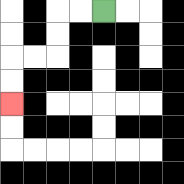{'start': '[4, 0]', 'end': '[0, 4]', 'path_directions': 'L,L,D,D,L,L,D,D', 'path_coordinates': '[[4, 0], [3, 0], [2, 0], [2, 1], [2, 2], [1, 2], [0, 2], [0, 3], [0, 4]]'}